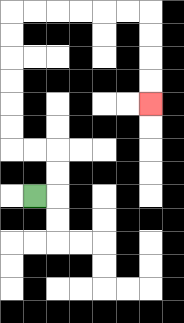{'start': '[1, 8]', 'end': '[6, 4]', 'path_directions': 'R,U,U,L,L,U,U,U,U,U,U,R,R,R,R,R,R,D,D,D,D', 'path_coordinates': '[[1, 8], [2, 8], [2, 7], [2, 6], [1, 6], [0, 6], [0, 5], [0, 4], [0, 3], [0, 2], [0, 1], [0, 0], [1, 0], [2, 0], [3, 0], [4, 0], [5, 0], [6, 0], [6, 1], [6, 2], [6, 3], [6, 4]]'}